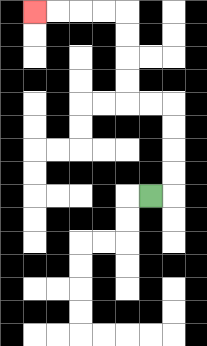{'start': '[6, 8]', 'end': '[1, 0]', 'path_directions': 'R,U,U,U,U,L,L,U,U,U,U,L,L,L,L', 'path_coordinates': '[[6, 8], [7, 8], [7, 7], [7, 6], [7, 5], [7, 4], [6, 4], [5, 4], [5, 3], [5, 2], [5, 1], [5, 0], [4, 0], [3, 0], [2, 0], [1, 0]]'}